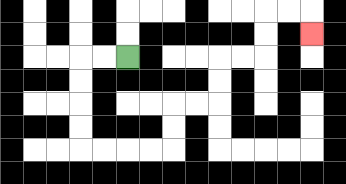{'start': '[5, 2]', 'end': '[13, 1]', 'path_directions': 'L,L,D,D,D,D,R,R,R,R,U,U,R,R,U,U,R,R,U,U,R,R,D', 'path_coordinates': '[[5, 2], [4, 2], [3, 2], [3, 3], [3, 4], [3, 5], [3, 6], [4, 6], [5, 6], [6, 6], [7, 6], [7, 5], [7, 4], [8, 4], [9, 4], [9, 3], [9, 2], [10, 2], [11, 2], [11, 1], [11, 0], [12, 0], [13, 0], [13, 1]]'}